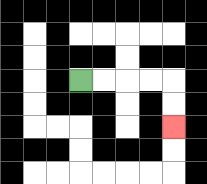{'start': '[3, 3]', 'end': '[7, 5]', 'path_directions': 'R,R,R,R,D,D', 'path_coordinates': '[[3, 3], [4, 3], [5, 3], [6, 3], [7, 3], [7, 4], [7, 5]]'}